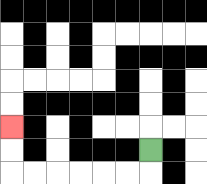{'start': '[6, 6]', 'end': '[0, 5]', 'path_directions': 'D,L,L,L,L,L,L,U,U', 'path_coordinates': '[[6, 6], [6, 7], [5, 7], [4, 7], [3, 7], [2, 7], [1, 7], [0, 7], [0, 6], [0, 5]]'}